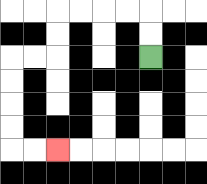{'start': '[6, 2]', 'end': '[2, 6]', 'path_directions': 'U,U,L,L,L,L,D,D,L,L,D,D,D,D,R,R', 'path_coordinates': '[[6, 2], [6, 1], [6, 0], [5, 0], [4, 0], [3, 0], [2, 0], [2, 1], [2, 2], [1, 2], [0, 2], [0, 3], [0, 4], [0, 5], [0, 6], [1, 6], [2, 6]]'}